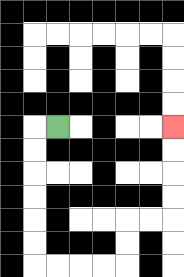{'start': '[2, 5]', 'end': '[7, 5]', 'path_directions': 'L,D,D,D,D,D,D,R,R,R,R,U,U,R,R,U,U,U,U', 'path_coordinates': '[[2, 5], [1, 5], [1, 6], [1, 7], [1, 8], [1, 9], [1, 10], [1, 11], [2, 11], [3, 11], [4, 11], [5, 11], [5, 10], [5, 9], [6, 9], [7, 9], [7, 8], [7, 7], [7, 6], [7, 5]]'}